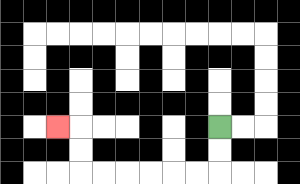{'start': '[9, 5]', 'end': '[2, 5]', 'path_directions': 'D,D,L,L,L,L,L,L,U,U,L', 'path_coordinates': '[[9, 5], [9, 6], [9, 7], [8, 7], [7, 7], [6, 7], [5, 7], [4, 7], [3, 7], [3, 6], [3, 5], [2, 5]]'}